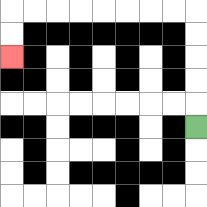{'start': '[8, 5]', 'end': '[0, 2]', 'path_directions': 'U,U,U,U,U,L,L,L,L,L,L,L,L,D,D', 'path_coordinates': '[[8, 5], [8, 4], [8, 3], [8, 2], [8, 1], [8, 0], [7, 0], [6, 0], [5, 0], [4, 0], [3, 0], [2, 0], [1, 0], [0, 0], [0, 1], [0, 2]]'}